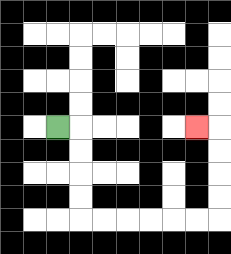{'start': '[2, 5]', 'end': '[8, 5]', 'path_directions': 'R,D,D,D,D,R,R,R,R,R,R,U,U,U,U,L', 'path_coordinates': '[[2, 5], [3, 5], [3, 6], [3, 7], [3, 8], [3, 9], [4, 9], [5, 9], [6, 9], [7, 9], [8, 9], [9, 9], [9, 8], [9, 7], [9, 6], [9, 5], [8, 5]]'}